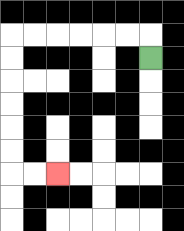{'start': '[6, 2]', 'end': '[2, 7]', 'path_directions': 'U,L,L,L,L,L,L,D,D,D,D,D,D,R,R', 'path_coordinates': '[[6, 2], [6, 1], [5, 1], [4, 1], [3, 1], [2, 1], [1, 1], [0, 1], [0, 2], [0, 3], [0, 4], [0, 5], [0, 6], [0, 7], [1, 7], [2, 7]]'}